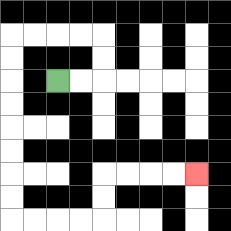{'start': '[2, 3]', 'end': '[8, 7]', 'path_directions': 'R,R,U,U,L,L,L,L,D,D,D,D,D,D,D,D,R,R,R,R,U,U,R,R,R,R', 'path_coordinates': '[[2, 3], [3, 3], [4, 3], [4, 2], [4, 1], [3, 1], [2, 1], [1, 1], [0, 1], [0, 2], [0, 3], [0, 4], [0, 5], [0, 6], [0, 7], [0, 8], [0, 9], [1, 9], [2, 9], [3, 9], [4, 9], [4, 8], [4, 7], [5, 7], [6, 7], [7, 7], [8, 7]]'}